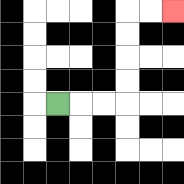{'start': '[2, 4]', 'end': '[7, 0]', 'path_directions': 'R,R,R,U,U,U,U,R,R', 'path_coordinates': '[[2, 4], [3, 4], [4, 4], [5, 4], [5, 3], [5, 2], [5, 1], [5, 0], [6, 0], [7, 0]]'}